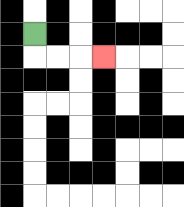{'start': '[1, 1]', 'end': '[4, 2]', 'path_directions': 'D,R,R,R', 'path_coordinates': '[[1, 1], [1, 2], [2, 2], [3, 2], [4, 2]]'}